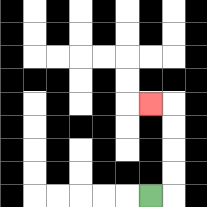{'start': '[6, 8]', 'end': '[6, 4]', 'path_directions': 'R,U,U,U,U,L', 'path_coordinates': '[[6, 8], [7, 8], [7, 7], [7, 6], [7, 5], [7, 4], [6, 4]]'}